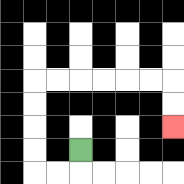{'start': '[3, 6]', 'end': '[7, 5]', 'path_directions': 'D,L,L,U,U,U,U,R,R,R,R,R,R,D,D', 'path_coordinates': '[[3, 6], [3, 7], [2, 7], [1, 7], [1, 6], [1, 5], [1, 4], [1, 3], [2, 3], [3, 3], [4, 3], [5, 3], [6, 3], [7, 3], [7, 4], [7, 5]]'}